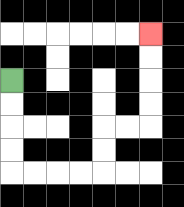{'start': '[0, 3]', 'end': '[6, 1]', 'path_directions': 'D,D,D,D,R,R,R,R,U,U,R,R,U,U,U,U', 'path_coordinates': '[[0, 3], [0, 4], [0, 5], [0, 6], [0, 7], [1, 7], [2, 7], [3, 7], [4, 7], [4, 6], [4, 5], [5, 5], [6, 5], [6, 4], [6, 3], [6, 2], [6, 1]]'}